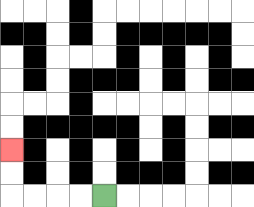{'start': '[4, 8]', 'end': '[0, 6]', 'path_directions': 'L,L,L,L,U,U', 'path_coordinates': '[[4, 8], [3, 8], [2, 8], [1, 8], [0, 8], [0, 7], [0, 6]]'}